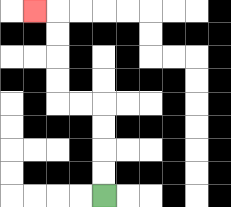{'start': '[4, 8]', 'end': '[1, 0]', 'path_directions': 'U,U,U,U,L,L,U,U,U,U,L', 'path_coordinates': '[[4, 8], [4, 7], [4, 6], [4, 5], [4, 4], [3, 4], [2, 4], [2, 3], [2, 2], [2, 1], [2, 0], [1, 0]]'}